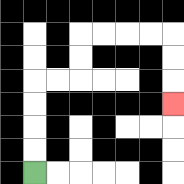{'start': '[1, 7]', 'end': '[7, 4]', 'path_directions': 'U,U,U,U,R,R,U,U,R,R,R,R,D,D,D', 'path_coordinates': '[[1, 7], [1, 6], [1, 5], [1, 4], [1, 3], [2, 3], [3, 3], [3, 2], [3, 1], [4, 1], [5, 1], [6, 1], [7, 1], [7, 2], [7, 3], [7, 4]]'}